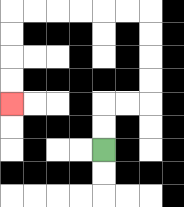{'start': '[4, 6]', 'end': '[0, 4]', 'path_directions': 'U,U,R,R,U,U,U,U,L,L,L,L,L,L,D,D,D,D', 'path_coordinates': '[[4, 6], [4, 5], [4, 4], [5, 4], [6, 4], [6, 3], [6, 2], [6, 1], [6, 0], [5, 0], [4, 0], [3, 0], [2, 0], [1, 0], [0, 0], [0, 1], [0, 2], [0, 3], [0, 4]]'}